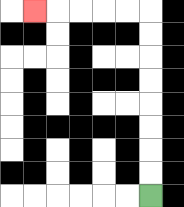{'start': '[6, 8]', 'end': '[1, 0]', 'path_directions': 'U,U,U,U,U,U,U,U,L,L,L,L,L', 'path_coordinates': '[[6, 8], [6, 7], [6, 6], [6, 5], [6, 4], [6, 3], [6, 2], [6, 1], [6, 0], [5, 0], [4, 0], [3, 0], [2, 0], [1, 0]]'}